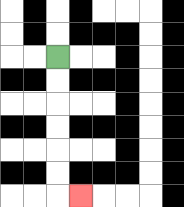{'start': '[2, 2]', 'end': '[3, 8]', 'path_directions': 'D,D,D,D,D,D,R', 'path_coordinates': '[[2, 2], [2, 3], [2, 4], [2, 5], [2, 6], [2, 7], [2, 8], [3, 8]]'}